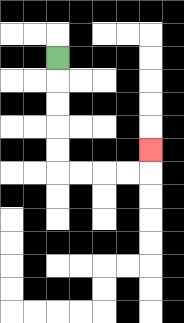{'start': '[2, 2]', 'end': '[6, 6]', 'path_directions': 'D,D,D,D,D,R,R,R,R,U', 'path_coordinates': '[[2, 2], [2, 3], [2, 4], [2, 5], [2, 6], [2, 7], [3, 7], [4, 7], [5, 7], [6, 7], [6, 6]]'}